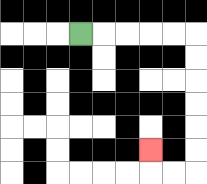{'start': '[3, 1]', 'end': '[6, 6]', 'path_directions': 'R,R,R,R,R,D,D,D,D,D,D,L,L,U', 'path_coordinates': '[[3, 1], [4, 1], [5, 1], [6, 1], [7, 1], [8, 1], [8, 2], [8, 3], [8, 4], [8, 5], [8, 6], [8, 7], [7, 7], [6, 7], [6, 6]]'}